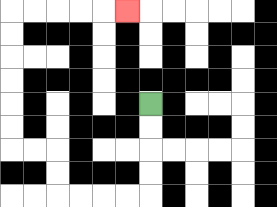{'start': '[6, 4]', 'end': '[5, 0]', 'path_directions': 'D,D,D,D,L,L,L,L,U,U,L,L,U,U,U,U,U,U,R,R,R,R,R', 'path_coordinates': '[[6, 4], [6, 5], [6, 6], [6, 7], [6, 8], [5, 8], [4, 8], [3, 8], [2, 8], [2, 7], [2, 6], [1, 6], [0, 6], [0, 5], [0, 4], [0, 3], [0, 2], [0, 1], [0, 0], [1, 0], [2, 0], [3, 0], [4, 0], [5, 0]]'}